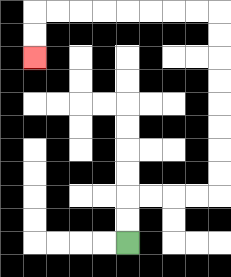{'start': '[5, 10]', 'end': '[1, 2]', 'path_directions': 'U,U,R,R,R,R,U,U,U,U,U,U,U,U,L,L,L,L,L,L,L,L,D,D', 'path_coordinates': '[[5, 10], [5, 9], [5, 8], [6, 8], [7, 8], [8, 8], [9, 8], [9, 7], [9, 6], [9, 5], [9, 4], [9, 3], [9, 2], [9, 1], [9, 0], [8, 0], [7, 0], [6, 0], [5, 0], [4, 0], [3, 0], [2, 0], [1, 0], [1, 1], [1, 2]]'}